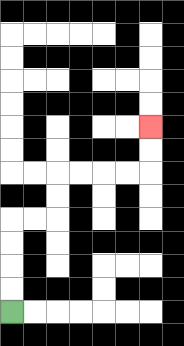{'start': '[0, 13]', 'end': '[6, 5]', 'path_directions': 'U,U,U,U,R,R,U,U,R,R,R,R,U,U', 'path_coordinates': '[[0, 13], [0, 12], [0, 11], [0, 10], [0, 9], [1, 9], [2, 9], [2, 8], [2, 7], [3, 7], [4, 7], [5, 7], [6, 7], [6, 6], [6, 5]]'}